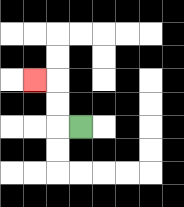{'start': '[3, 5]', 'end': '[1, 3]', 'path_directions': 'L,U,U,L', 'path_coordinates': '[[3, 5], [2, 5], [2, 4], [2, 3], [1, 3]]'}